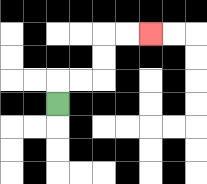{'start': '[2, 4]', 'end': '[6, 1]', 'path_directions': 'U,R,R,U,U,R,R', 'path_coordinates': '[[2, 4], [2, 3], [3, 3], [4, 3], [4, 2], [4, 1], [5, 1], [6, 1]]'}